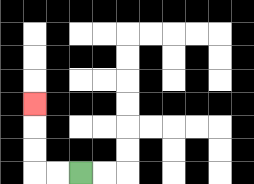{'start': '[3, 7]', 'end': '[1, 4]', 'path_directions': 'L,L,U,U,U', 'path_coordinates': '[[3, 7], [2, 7], [1, 7], [1, 6], [1, 5], [1, 4]]'}